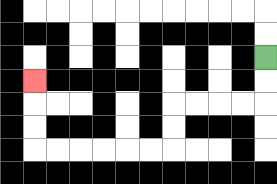{'start': '[11, 2]', 'end': '[1, 3]', 'path_directions': 'D,D,L,L,L,L,D,D,L,L,L,L,L,L,U,U,U', 'path_coordinates': '[[11, 2], [11, 3], [11, 4], [10, 4], [9, 4], [8, 4], [7, 4], [7, 5], [7, 6], [6, 6], [5, 6], [4, 6], [3, 6], [2, 6], [1, 6], [1, 5], [1, 4], [1, 3]]'}